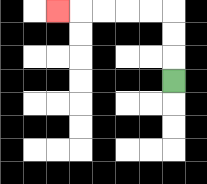{'start': '[7, 3]', 'end': '[2, 0]', 'path_directions': 'U,U,U,L,L,L,L,L', 'path_coordinates': '[[7, 3], [7, 2], [7, 1], [7, 0], [6, 0], [5, 0], [4, 0], [3, 0], [2, 0]]'}